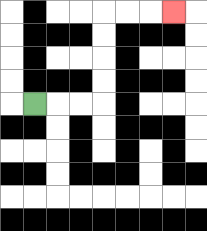{'start': '[1, 4]', 'end': '[7, 0]', 'path_directions': 'R,R,R,U,U,U,U,R,R,R', 'path_coordinates': '[[1, 4], [2, 4], [3, 4], [4, 4], [4, 3], [4, 2], [4, 1], [4, 0], [5, 0], [6, 0], [7, 0]]'}